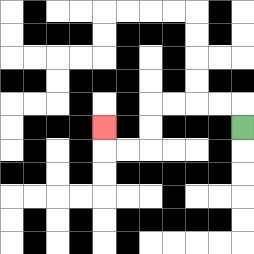{'start': '[10, 5]', 'end': '[4, 5]', 'path_directions': 'U,L,L,L,L,D,D,L,L,U', 'path_coordinates': '[[10, 5], [10, 4], [9, 4], [8, 4], [7, 4], [6, 4], [6, 5], [6, 6], [5, 6], [4, 6], [4, 5]]'}